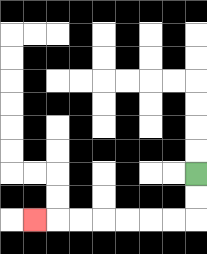{'start': '[8, 7]', 'end': '[1, 9]', 'path_directions': 'D,D,L,L,L,L,L,L,L', 'path_coordinates': '[[8, 7], [8, 8], [8, 9], [7, 9], [6, 9], [5, 9], [4, 9], [3, 9], [2, 9], [1, 9]]'}